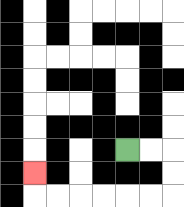{'start': '[5, 6]', 'end': '[1, 7]', 'path_directions': 'R,R,D,D,L,L,L,L,L,L,U', 'path_coordinates': '[[5, 6], [6, 6], [7, 6], [7, 7], [7, 8], [6, 8], [5, 8], [4, 8], [3, 8], [2, 8], [1, 8], [1, 7]]'}